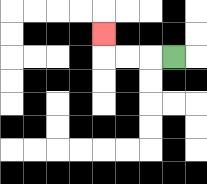{'start': '[7, 2]', 'end': '[4, 1]', 'path_directions': 'L,L,L,U', 'path_coordinates': '[[7, 2], [6, 2], [5, 2], [4, 2], [4, 1]]'}